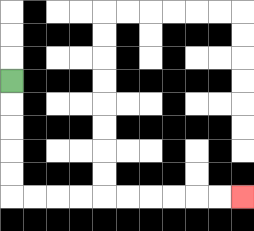{'start': '[0, 3]', 'end': '[10, 8]', 'path_directions': 'D,D,D,D,D,R,R,R,R,R,R,R,R,R,R', 'path_coordinates': '[[0, 3], [0, 4], [0, 5], [0, 6], [0, 7], [0, 8], [1, 8], [2, 8], [3, 8], [4, 8], [5, 8], [6, 8], [7, 8], [8, 8], [9, 8], [10, 8]]'}